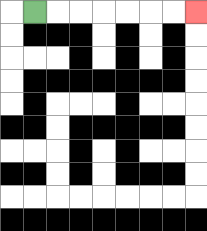{'start': '[1, 0]', 'end': '[8, 0]', 'path_directions': 'R,R,R,R,R,R,R', 'path_coordinates': '[[1, 0], [2, 0], [3, 0], [4, 0], [5, 0], [6, 0], [7, 0], [8, 0]]'}